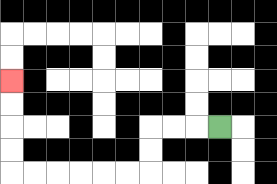{'start': '[9, 5]', 'end': '[0, 3]', 'path_directions': 'L,L,L,D,D,L,L,L,L,L,L,U,U,U,U', 'path_coordinates': '[[9, 5], [8, 5], [7, 5], [6, 5], [6, 6], [6, 7], [5, 7], [4, 7], [3, 7], [2, 7], [1, 7], [0, 7], [0, 6], [0, 5], [0, 4], [0, 3]]'}